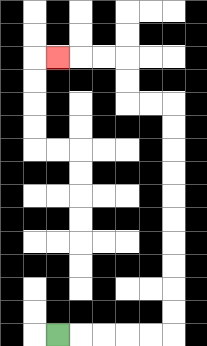{'start': '[2, 14]', 'end': '[2, 2]', 'path_directions': 'R,R,R,R,R,U,U,U,U,U,U,U,U,U,U,L,L,U,U,L,L,L', 'path_coordinates': '[[2, 14], [3, 14], [4, 14], [5, 14], [6, 14], [7, 14], [7, 13], [7, 12], [7, 11], [7, 10], [7, 9], [7, 8], [7, 7], [7, 6], [7, 5], [7, 4], [6, 4], [5, 4], [5, 3], [5, 2], [4, 2], [3, 2], [2, 2]]'}